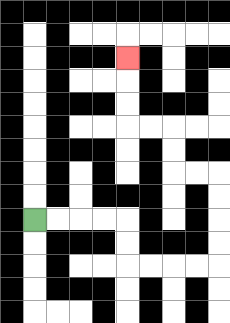{'start': '[1, 9]', 'end': '[5, 2]', 'path_directions': 'R,R,R,R,D,D,R,R,R,R,U,U,U,U,L,L,U,U,L,L,U,U,U', 'path_coordinates': '[[1, 9], [2, 9], [3, 9], [4, 9], [5, 9], [5, 10], [5, 11], [6, 11], [7, 11], [8, 11], [9, 11], [9, 10], [9, 9], [9, 8], [9, 7], [8, 7], [7, 7], [7, 6], [7, 5], [6, 5], [5, 5], [5, 4], [5, 3], [5, 2]]'}